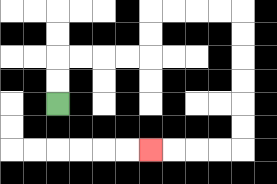{'start': '[2, 4]', 'end': '[6, 6]', 'path_directions': 'U,U,R,R,R,R,U,U,R,R,R,R,D,D,D,D,D,D,L,L,L,L', 'path_coordinates': '[[2, 4], [2, 3], [2, 2], [3, 2], [4, 2], [5, 2], [6, 2], [6, 1], [6, 0], [7, 0], [8, 0], [9, 0], [10, 0], [10, 1], [10, 2], [10, 3], [10, 4], [10, 5], [10, 6], [9, 6], [8, 6], [7, 6], [6, 6]]'}